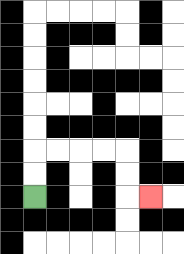{'start': '[1, 8]', 'end': '[6, 8]', 'path_directions': 'U,U,R,R,R,R,D,D,R', 'path_coordinates': '[[1, 8], [1, 7], [1, 6], [2, 6], [3, 6], [4, 6], [5, 6], [5, 7], [5, 8], [6, 8]]'}